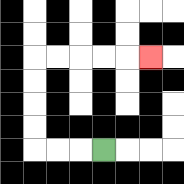{'start': '[4, 6]', 'end': '[6, 2]', 'path_directions': 'L,L,L,U,U,U,U,R,R,R,R,R', 'path_coordinates': '[[4, 6], [3, 6], [2, 6], [1, 6], [1, 5], [1, 4], [1, 3], [1, 2], [2, 2], [3, 2], [4, 2], [5, 2], [6, 2]]'}